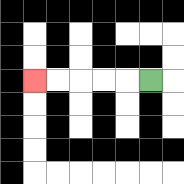{'start': '[6, 3]', 'end': '[1, 3]', 'path_directions': 'L,L,L,L,L', 'path_coordinates': '[[6, 3], [5, 3], [4, 3], [3, 3], [2, 3], [1, 3]]'}